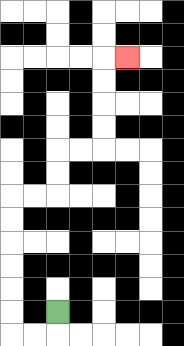{'start': '[2, 13]', 'end': '[5, 2]', 'path_directions': 'D,L,L,U,U,U,U,U,U,R,R,U,U,R,R,U,U,U,U,R', 'path_coordinates': '[[2, 13], [2, 14], [1, 14], [0, 14], [0, 13], [0, 12], [0, 11], [0, 10], [0, 9], [0, 8], [1, 8], [2, 8], [2, 7], [2, 6], [3, 6], [4, 6], [4, 5], [4, 4], [4, 3], [4, 2], [5, 2]]'}